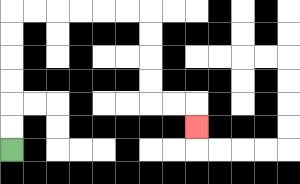{'start': '[0, 6]', 'end': '[8, 5]', 'path_directions': 'U,U,U,U,U,U,R,R,R,R,R,R,D,D,D,D,R,R,D', 'path_coordinates': '[[0, 6], [0, 5], [0, 4], [0, 3], [0, 2], [0, 1], [0, 0], [1, 0], [2, 0], [3, 0], [4, 0], [5, 0], [6, 0], [6, 1], [6, 2], [6, 3], [6, 4], [7, 4], [8, 4], [8, 5]]'}